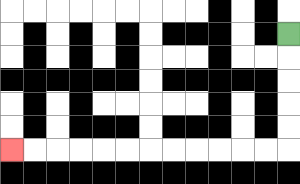{'start': '[12, 1]', 'end': '[0, 6]', 'path_directions': 'D,D,D,D,D,L,L,L,L,L,L,L,L,L,L,L,L', 'path_coordinates': '[[12, 1], [12, 2], [12, 3], [12, 4], [12, 5], [12, 6], [11, 6], [10, 6], [9, 6], [8, 6], [7, 6], [6, 6], [5, 6], [4, 6], [3, 6], [2, 6], [1, 6], [0, 6]]'}